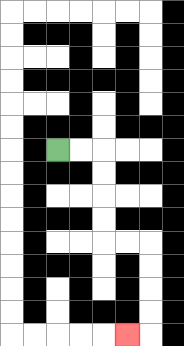{'start': '[2, 6]', 'end': '[5, 14]', 'path_directions': 'R,R,D,D,D,D,R,R,D,D,D,D,L', 'path_coordinates': '[[2, 6], [3, 6], [4, 6], [4, 7], [4, 8], [4, 9], [4, 10], [5, 10], [6, 10], [6, 11], [6, 12], [6, 13], [6, 14], [5, 14]]'}